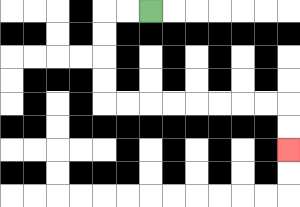{'start': '[6, 0]', 'end': '[12, 6]', 'path_directions': 'L,L,D,D,D,D,R,R,R,R,R,R,R,R,D,D', 'path_coordinates': '[[6, 0], [5, 0], [4, 0], [4, 1], [4, 2], [4, 3], [4, 4], [5, 4], [6, 4], [7, 4], [8, 4], [9, 4], [10, 4], [11, 4], [12, 4], [12, 5], [12, 6]]'}